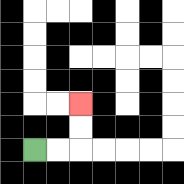{'start': '[1, 6]', 'end': '[3, 4]', 'path_directions': 'R,R,U,U', 'path_coordinates': '[[1, 6], [2, 6], [3, 6], [3, 5], [3, 4]]'}